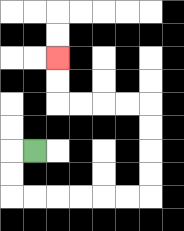{'start': '[1, 6]', 'end': '[2, 2]', 'path_directions': 'L,D,D,R,R,R,R,R,R,U,U,U,U,L,L,L,L,U,U', 'path_coordinates': '[[1, 6], [0, 6], [0, 7], [0, 8], [1, 8], [2, 8], [3, 8], [4, 8], [5, 8], [6, 8], [6, 7], [6, 6], [6, 5], [6, 4], [5, 4], [4, 4], [3, 4], [2, 4], [2, 3], [2, 2]]'}